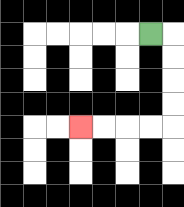{'start': '[6, 1]', 'end': '[3, 5]', 'path_directions': 'R,D,D,D,D,L,L,L,L', 'path_coordinates': '[[6, 1], [7, 1], [7, 2], [7, 3], [7, 4], [7, 5], [6, 5], [5, 5], [4, 5], [3, 5]]'}